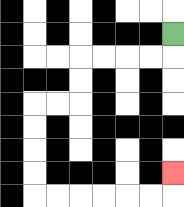{'start': '[7, 1]', 'end': '[7, 7]', 'path_directions': 'D,L,L,L,L,D,D,L,L,D,D,D,D,R,R,R,R,R,R,U', 'path_coordinates': '[[7, 1], [7, 2], [6, 2], [5, 2], [4, 2], [3, 2], [3, 3], [3, 4], [2, 4], [1, 4], [1, 5], [1, 6], [1, 7], [1, 8], [2, 8], [3, 8], [4, 8], [5, 8], [6, 8], [7, 8], [7, 7]]'}